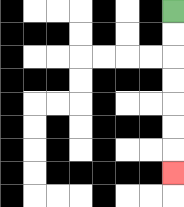{'start': '[7, 0]', 'end': '[7, 7]', 'path_directions': 'D,D,D,D,D,D,D', 'path_coordinates': '[[7, 0], [7, 1], [7, 2], [7, 3], [7, 4], [7, 5], [7, 6], [7, 7]]'}